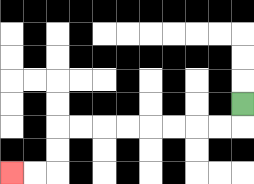{'start': '[10, 4]', 'end': '[0, 7]', 'path_directions': 'D,L,L,L,L,L,L,L,L,D,D,L,L', 'path_coordinates': '[[10, 4], [10, 5], [9, 5], [8, 5], [7, 5], [6, 5], [5, 5], [4, 5], [3, 5], [2, 5], [2, 6], [2, 7], [1, 7], [0, 7]]'}